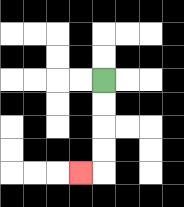{'start': '[4, 3]', 'end': '[3, 7]', 'path_directions': 'D,D,D,D,L', 'path_coordinates': '[[4, 3], [4, 4], [4, 5], [4, 6], [4, 7], [3, 7]]'}